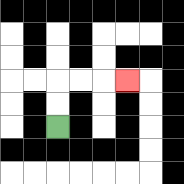{'start': '[2, 5]', 'end': '[5, 3]', 'path_directions': 'U,U,R,R,R', 'path_coordinates': '[[2, 5], [2, 4], [2, 3], [3, 3], [4, 3], [5, 3]]'}